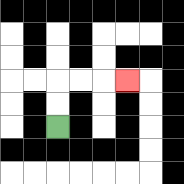{'start': '[2, 5]', 'end': '[5, 3]', 'path_directions': 'U,U,R,R,R', 'path_coordinates': '[[2, 5], [2, 4], [2, 3], [3, 3], [4, 3], [5, 3]]'}